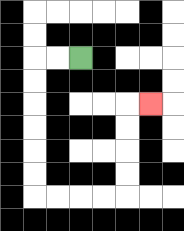{'start': '[3, 2]', 'end': '[6, 4]', 'path_directions': 'L,L,D,D,D,D,D,D,R,R,R,R,U,U,U,U,R', 'path_coordinates': '[[3, 2], [2, 2], [1, 2], [1, 3], [1, 4], [1, 5], [1, 6], [1, 7], [1, 8], [2, 8], [3, 8], [4, 8], [5, 8], [5, 7], [5, 6], [5, 5], [5, 4], [6, 4]]'}